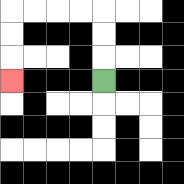{'start': '[4, 3]', 'end': '[0, 3]', 'path_directions': 'U,U,U,L,L,L,L,D,D,D', 'path_coordinates': '[[4, 3], [4, 2], [4, 1], [4, 0], [3, 0], [2, 0], [1, 0], [0, 0], [0, 1], [0, 2], [0, 3]]'}